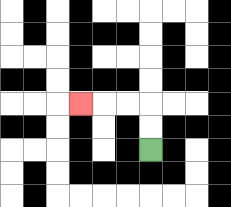{'start': '[6, 6]', 'end': '[3, 4]', 'path_directions': 'U,U,L,L,L', 'path_coordinates': '[[6, 6], [6, 5], [6, 4], [5, 4], [4, 4], [3, 4]]'}